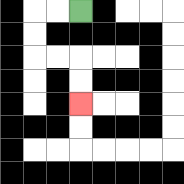{'start': '[3, 0]', 'end': '[3, 4]', 'path_directions': 'L,L,D,D,R,R,D,D', 'path_coordinates': '[[3, 0], [2, 0], [1, 0], [1, 1], [1, 2], [2, 2], [3, 2], [3, 3], [3, 4]]'}